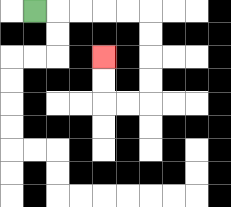{'start': '[1, 0]', 'end': '[4, 2]', 'path_directions': 'R,R,R,R,R,D,D,D,D,L,L,U,U', 'path_coordinates': '[[1, 0], [2, 0], [3, 0], [4, 0], [5, 0], [6, 0], [6, 1], [6, 2], [6, 3], [6, 4], [5, 4], [4, 4], [4, 3], [4, 2]]'}